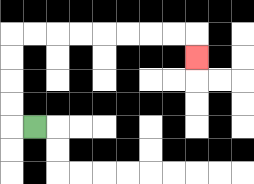{'start': '[1, 5]', 'end': '[8, 2]', 'path_directions': 'L,U,U,U,U,R,R,R,R,R,R,R,R,D', 'path_coordinates': '[[1, 5], [0, 5], [0, 4], [0, 3], [0, 2], [0, 1], [1, 1], [2, 1], [3, 1], [4, 1], [5, 1], [6, 1], [7, 1], [8, 1], [8, 2]]'}